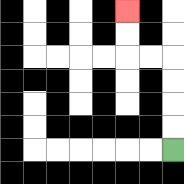{'start': '[7, 6]', 'end': '[5, 0]', 'path_directions': 'U,U,U,U,L,L,U,U', 'path_coordinates': '[[7, 6], [7, 5], [7, 4], [7, 3], [7, 2], [6, 2], [5, 2], [5, 1], [5, 0]]'}